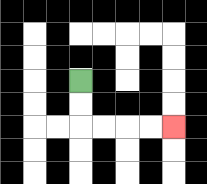{'start': '[3, 3]', 'end': '[7, 5]', 'path_directions': 'D,D,R,R,R,R', 'path_coordinates': '[[3, 3], [3, 4], [3, 5], [4, 5], [5, 5], [6, 5], [7, 5]]'}